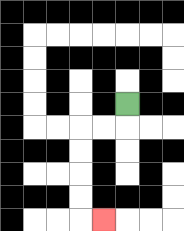{'start': '[5, 4]', 'end': '[4, 9]', 'path_directions': 'D,L,L,D,D,D,D,R', 'path_coordinates': '[[5, 4], [5, 5], [4, 5], [3, 5], [3, 6], [3, 7], [3, 8], [3, 9], [4, 9]]'}